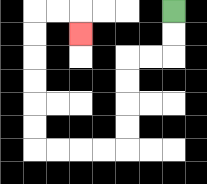{'start': '[7, 0]', 'end': '[3, 1]', 'path_directions': 'D,D,L,L,D,D,D,D,L,L,L,L,U,U,U,U,U,U,R,R,D', 'path_coordinates': '[[7, 0], [7, 1], [7, 2], [6, 2], [5, 2], [5, 3], [5, 4], [5, 5], [5, 6], [4, 6], [3, 6], [2, 6], [1, 6], [1, 5], [1, 4], [1, 3], [1, 2], [1, 1], [1, 0], [2, 0], [3, 0], [3, 1]]'}